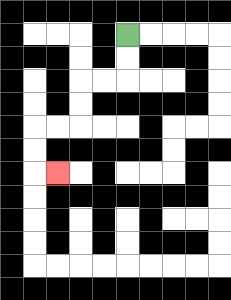{'start': '[5, 1]', 'end': '[2, 7]', 'path_directions': 'D,D,L,L,D,D,L,L,D,D,R', 'path_coordinates': '[[5, 1], [5, 2], [5, 3], [4, 3], [3, 3], [3, 4], [3, 5], [2, 5], [1, 5], [1, 6], [1, 7], [2, 7]]'}